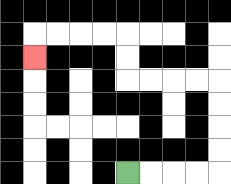{'start': '[5, 7]', 'end': '[1, 2]', 'path_directions': 'R,R,R,R,U,U,U,U,L,L,L,L,U,U,L,L,L,L,D', 'path_coordinates': '[[5, 7], [6, 7], [7, 7], [8, 7], [9, 7], [9, 6], [9, 5], [9, 4], [9, 3], [8, 3], [7, 3], [6, 3], [5, 3], [5, 2], [5, 1], [4, 1], [3, 1], [2, 1], [1, 1], [1, 2]]'}